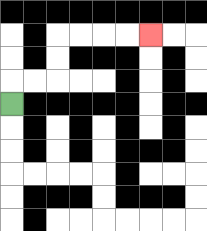{'start': '[0, 4]', 'end': '[6, 1]', 'path_directions': 'U,R,R,U,U,R,R,R,R', 'path_coordinates': '[[0, 4], [0, 3], [1, 3], [2, 3], [2, 2], [2, 1], [3, 1], [4, 1], [5, 1], [6, 1]]'}